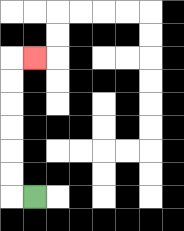{'start': '[1, 8]', 'end': '[1, 2]', 'path_directions': 'L,U,U,U,U,U,U,R', 'path_coordinates': '[[1, 8], [0, 8], [0, 7], [0, 6], [0, 5], [0, 4], [0, 3], [0, 2], [1, 2]]'}